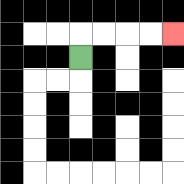{'start': '[3, 2]', 'end': '[7, 1]', 'path_directions': 'U,R,R,R,R', 'path_coordinates': '[[3, 2], [3, 1], [4, 1], [5, 1], [6, 1], [7, 1]]'}